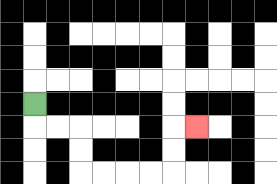{'start': '[1, 4]', 'end': '[8, 5]', 'path_directions': 'D,R,R,D,D,R,R,R,R,U,U,R', 'path_coordinates': '[[1, 4], [1, 5], [2, 5], [3, 5], [3, 6], [3, 7], [4, 7], [5, 7], [6, 7], [7, 7], [7, 6], [7, 5], [8, 5]]'}